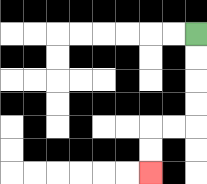{'start': '[8, 1]', 'end': '[6, 7]', 'path_directions': 'D,D,D,D,L,L,D,D', 'path_coordinates': '[[8, 1], [8, 2], [8, 3], [8, 4], [8, 5], [7, 5], [6, 5], [6, 6], [6, 7]]'}